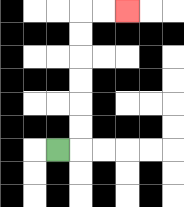{'start': '[2, 6]', 'end': '[5, 0]', 'path_directions': 'R,U,U,U,U,U,U,R,R', 'path_coordinates': '[[2, 6], [3, 6], [3, 5], [3, 4], [3, 3], [3, 2], [3, 1], [3, 0], [4, 0], [5, 0]]'}